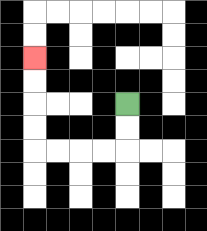{'start': '[5, 4]', 'end': '[1, 2]', 'path_directions': 'D,D,L,L,L,L,U,U,U,U', 'path_coordinates': '[[5, 4], [5, 5], [5, 6], [4, 6], [3, 6], [2, 6], [1, 6], [1, 5], [1, 4], [1, 3], [1, 2]]'}